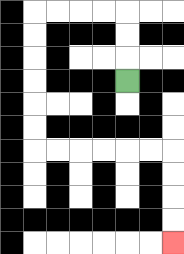{'start': '[5, 3]', 'end': '[7, 10]', 'path_directions': 'U,U,U,L,L,L,L,D,D,D,D,D,D,R,R,R,R,R,R,D,D,D,D', 'path_coordinates': '[[5, 3], [5, 2], [5, 1], [5, 0], [4, 0], [3, 0], [2, 0], [1, 0], [1, 1], [1, 2], [1, 3], [1, 4], [1, 5], [1, 6], [2, 6], [3, 6], [4, 6], [5, 6], [6, 6], [7, 6], [7, 7], [7, 8], [7, 9], [7, 10]]'}